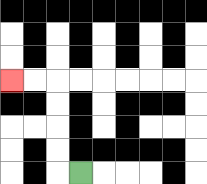{'start': '[3, 7]', 'end': '[0, 3]', 'path_directions': 'L,U,U,U,U,L,L', 'path_coordinates': '[[3, 7], [2, 7], [2, 6], [2, 5], [2, 4], [2, 3], [1, 3], [0, 3]]'}